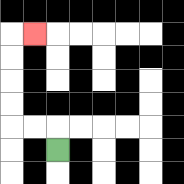{'start': '[2, 6]', 'end': '[1, 1]', 'path_directions': 'U,L,L,U,U,U,U,R', 'path_coordinates': '[[2, 6], [2, 5], [1, 5], [0, 5], [0, 4], [0, 3], [0, 2], [0, 1], [1, 1]]'}